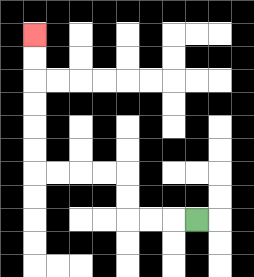{'start': '[8, 9]', 'end': '[1, 1]', 'path_directions': 'L,L,L,U,U,L,L,L,L,U,U,U,U,U,U', 'path_coordinates': '[[8, 9], [7, 9], [6, 9], [5, 9], [5, 8], [5, 7], [4, 7], [3, 7], [2, 7], [1, 7], [1, 6], [1, 5], [1, 4], [1, 3], [1, 2], [1, 1]]'}